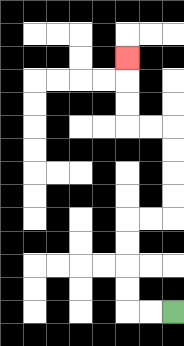{'start': '[7, 13]', 'end': '[5, 2]', 'path_directions': 'L,L,U,U,U,U,R,R,U,U,U,U,L,L,U,U,U', 'path_coordinates': '[[7, 13], [6, 13], [5, 13], [5, 12], [5, 11], [5, 10], [5, 9], [6, 9], [7, 9], [7, 8], [7, 7], [7, 6], [7, 5], [6, 5], [5, 5], [5, 4], [5, 3], [5, 2]]'}